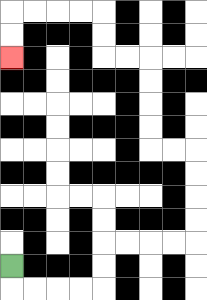{'start': '[0, 11]', 'end': '[0, 2]', 'path_directions': 'D,R,R,R,R,U,U,R,R,R,R,U,U,U,U,L,L,U,U,U,U,L,L,U,U,L,L,L,L,D,D', 'path_coordinates': '[[0, 11], [0, 12], [1, 12], [2, 12], [3, 12], [4, 12], [4, 11], [4, 10], [5, 10], [6, 10], [7, 10], [8, 10], [8, 9], [8, 8], [8, 7], [8, 6], [7, 6], [6, 6], [6, 5], [6, 4], [6, 3], [6, 2], [5, 2], [4, 2], [4, 1], [4, 0], [3, 0], [2, 0], [1, 0], [0, 0], [0, 1], [0, 2]]'}